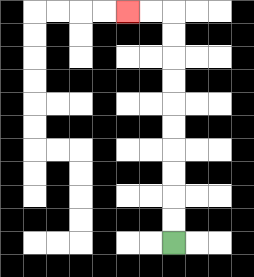{'start': '[7, 10]', 'end': '[5, 0]', 'path_directions': 'U,U,U,U,U,U,U,U,U,U,L,L', 'path_coordinates': '[[7, 10], [7, 9], [7, 8], [7, 7], [7, 6], [7, 5], [7, 4], [7, 3], [7, 2], [7, 1], [7, 0], [6, 0], [5, 0]]'}